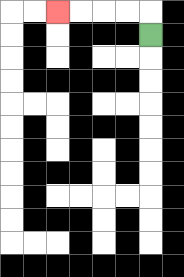{'start': '[6, 1]', 'end': '[2, 0]', 'path_directions': 'U,L,L,L,L', 'path_coordinates': '[[6, 1], [6, 0], [5, 0], [4, 0], [3, 0], [2, 0]]'}